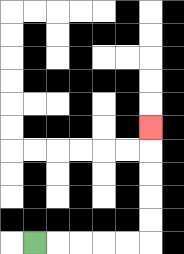{'start': '[1, 10]', 'end': '[6, 5]', 'path_directions': 'R,R,R,R,R,U,U,U,U,U', 'path_coordinates': '[[1, 10], [2, 10], [3, 10], [4, 10], [5, 10], [6, 10], [6, 9], [6, 8], [6, 7], [6, 6], [6, 5]]'}